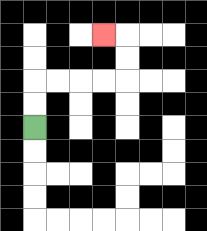{'start': '[1, 5]', 'end': '[4, 1]', 'path_directions': 'U,U,R,R,R,R,U,U,L', 'path_coordinates': '[[1, 5], [1, 4], [1, 3], [2, 3], [3, 3], [4, 3], [5, 3], [5, 2], [5, 1], [4, 1]]'}